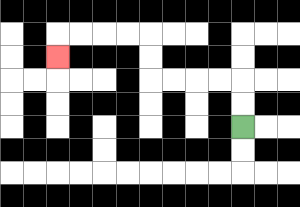{'start': '[10, 5]', 'end': '[2, 2]', 'path_directions': 'U,U,L,L,L,L,U,U,L,L,L,L,D', 'path_coordinates': '[[10, 5], [10, 4], [10, 3], [9, 3], [8, 3], [7, 3], [6, 3], [6, 2], [6, 1], [5, 1], [4, 1], [3, 1], [2, 1], [2, 2]]'}